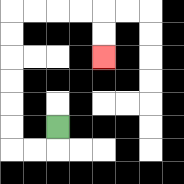{'start': '[2, 5]', 'end': '[4, 2]', 'path_directions': 'D,L,L,U,U,U,U,U,U,R,R,R,R,D,D', 'path_coordinates': '[[2, 5], [2, 6], [1, 6], [0, 6], [0, 5], [0, 4], [0, 3], [0, 2], [0, 1], [0, 0], [1, 0], [2, 0], [3, 0], [4, 0], [4, 1], [4, 2]]'}